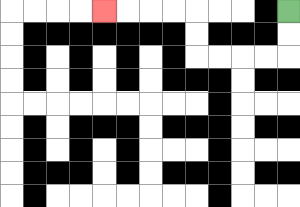{'start': '[12, 0]', 'end': '[4, 0]', 'path_directions': 'D,D,L,L,L,L,U,U,L,L,L,L', 'path_coordinates': '[[12, 0], [12, 1], [12, 2], [11, 2], [10, 2], [9, 2], [8, 2], [8, 1], [8, 0], [7, 0], [6, 0], [5, 0], [4, 0]]'}